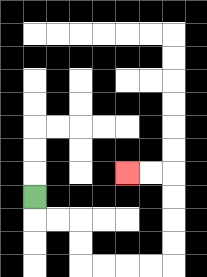{'start': '[1, 8]', 'end': '[5, 7]', 'path_directions': 'D,R,R,D,D,R,R,R,R,U,U,U,U,L,L', 'path_coordinates': '[[1, 8], [1, 9], [2, 9], [3, 9], [3, 10], [3, 11], [4, 11], [5, 11], [6, 11], [7, 11], [7, 10], [7, 9], [7, 8], [7, 7], [6, 7], [5, 7]]'}